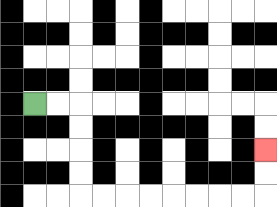{'start': '[1, 4]', 'end': '[11, 6]', 'path_directions': 'R,R,D,D,D,D,R,R,R,R,R,R,R,R,U,U', 'path_coordinates': '[[1, 4], [2, 4], [3, 4], [3, 5], [3, 6], [3, 7], [3, 8], [4, 8], [5, 8], [6, 8], [7, 8], [8, 8], [9, 8], [10, 8], [11, 8], [11, 7], [11, 6]]'}